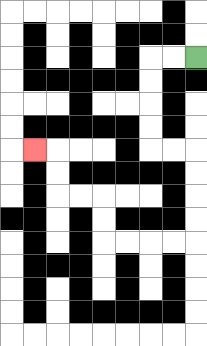{'start': '[8, 2]', 'end': '[1, 6]', 'path_directions': 'L,L,D,D,D,D,R,R,D,D,D,D,L,L,L,L,U,U,L,L,U,U,L', 'path_coordinates': '[[8, 2], [7, 2], [6, 2], [6, 3], [6, 4], [6, 5], [6, 6], [7, 6], [8, 6], [8, 7], [8, 8], [8, 9], [8, 10], [7, 10], [6, 10], [5, 10], [4, 10], [4, 9], [4, 8], [3, 8], [2, 8], [2, 7], [2, 6], [1, 6]]'}